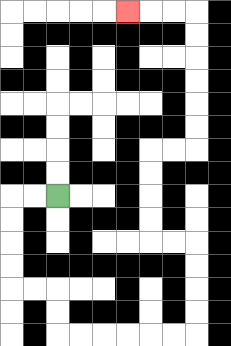{'start': '[2, 8]', 'end': '[5, 0]', 'path_directions': 'L,L,D,D,D,D,R,R,D,D,R,R,R,R,R,R,U,U,U,U,L,L,U,U,U,U,R,R,U,U,U,U,U,U,L,L,L', 'path_coordinates': '[[2, 8], [1, 8], [0, 8], [0, 9], [0, 10], [0, 11], [0, 12], [1, 12], [2, 12], [2, 13], [2, 14], [3, 14], [4, 14], [5, 14], [6, 14], [7, 14], [8, 14], [8, 13], [8, 12], [8, 11], [8, 10], [7, 10], [6, 10], [6, 9], [6, 8], [6, 7], [6, 6], [7, 6], [8, 6], [8, 5], [8, 4], [8, 3], [8, 2], [8, 1], [8, 0], [7, 0], [6, 0], [5, 0]]'}